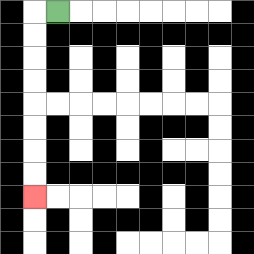{'start': '[2, 0]', 'end': '[1, 8]', 'path_directions': 'L,D,D,D,D,D,D,D,D', 'path_coordinates': '[[2, 0], [1, 0], [1, 1], [1, 2], [1, 3], [1, 4], [1, 5], [1, 6], [1, 7], [1, 8]]'}